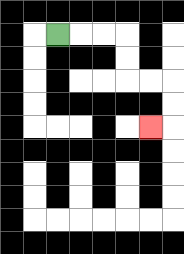{'start': '[2, 1]', 'end': '[6, 5]', 'path_directions': 'R,R,R,D,D,R,R,D,D,L', 'path_coordinates': '[[2, 1], [3, 1], [4, 1], [5, 1], [5, 2], [5, 3], [6, 3], [7, 3], [7, 4], [7, 5], [6, 5]]'}